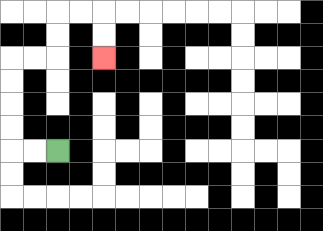{'start': '[2, 6]', 'end': '[4, 2]', 'path_directions': 'L,L,U,U,U,U,R,R,U,U,R,R,D,D', 'path_coordinates': '[[2, 6], [1, 6], [0, 6], [0, 5], [0, 4], [0, 3], [0, 2], [1, 2], [2, 2], [2, 1], [2, 0], [3, 0], [4, 0], [4, 1], [4, 2]]'}